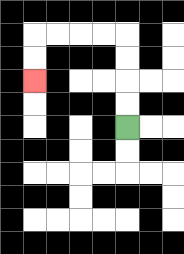{'start': '[5, 5]', 'end': '[1, 3]', 'path_directions': 'U,U,U,U,L,L,L,L,D,D', 'path_coordinates': '[[5, 5], [5, 4], [5, 3], [5, 2], [5, 1], [4, 1], [3, 1], [2, 1], [1, 1], [1, 2], [1, 3]]'}